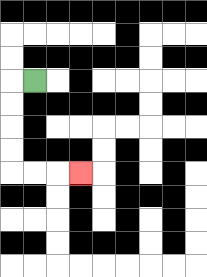{'start': '[1, 3]', 'end': '[3, 7]', 'path_directions': 'L,D,D,D,D,R,R,R', 'path_coordinates': '[[1, 3], [0, 3], [0, 4], [0, 5], [0, 6], [0, 7], [1, 7], [2, 7], [3, 7]]'}